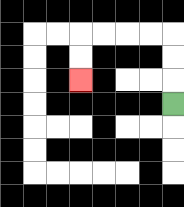{'start': '[7, 4]', 'end': '[3, 3]', 'path_directions': 'U,U,U,L,L,L,L,D,D', 'path_coordinates': '[[7, 4], [7, 3], [7, 2], [7, 1], [6, 1], [5, 1], [4, 1], [3, 1], [3, 2], [3, 3]]'}